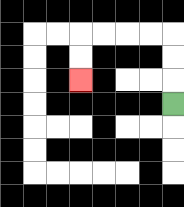{'start': '[7, 4]', 'end': '[3, 3]', 'path_directions': 'U,U,U,L,L,L,L,D,D', 'path_coordinates': '[[7, 4], [7, 3], [7, 2], [7, 1], [6, 1], [5, 1], [4, 1], [3, 1], [3, 2], [3, 3]]'}